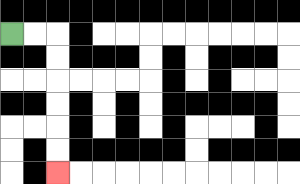{'start': '[0, 1]', 'end': '[2, 7]', 'path_directions': 'R,R,D,D,D,D,D,D', 'path_coordinates': '[[0, 1], [1, 1], [2, 1], [2, 2], [2, 3], [2, 4], [2, 5], [2, 6], [2, 7]]'}